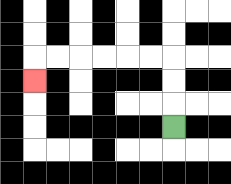{'start': '[7, 5]', 'end': '[1, 3]', 'path_directions': 'U,U,U,L,L,L,L,L,L,D', 'path_coordinates': '[[7, 5], [7, 4], [7, 3], [7, 2], [6, 2], [5, 2], [4, 2], [3, 2], [2, 2], [1, 2], [1, 3]]'}